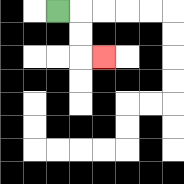{'start': '[2, 0]', 'end': '[4, 2]', 'path_directions': 'R,D,D,R', 'path_coordinates': '[[2, 0], [3, 0], [3, 1], [3, 2], [4, 2]]'}